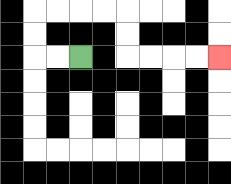{'start': '[3, 2]', 'end': '[9, 2]', 'path_directions': 'L,L,U,U,R,R,R,R,D,D,R,R,R,R', 'path_coordinates': '[[3, 2], [2, 2], [1, 2], [1, 1], [1, 0], [2, 0], [3, 0], [4, 0], [5, 0], [5, 1], [5, 2], [6, 2], [7, 2], [8, 2], [9, 2]]'}